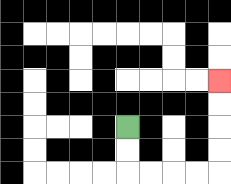{'start': '[5, 5]', 'end': '[9, 3]', 'path_directions': 'D,D,R,R,R,R,U,U,U,U', 'path_coordinates': '[[5, 5], [5, 6], [5, 7], [6, 7], [7, 7], [8, 7], [9, 7], [9, 6], [9, 5], [9, 4], [9, 3]]'}